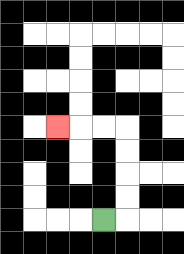{'start': '[4, 9]', 'end': '[2, 5]', 'path_directions': 'R,U,U,U,U,L,L,L', 'path_coordinates': '[[4, 9], [5, 9], [5, 8], [5, 7], [5, 6], [5, 5], [4, 5], [3, 5], [2, 5]]'}